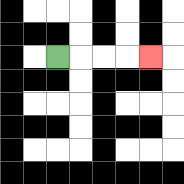{'start': '[2, 2]', 'end': '[6, 2]', 'path_directions': 'R,R,R,R', 'path_coordinates': '[[2, 2], [3, 2], [4, 2], [5, 2], [6, 2]]'}